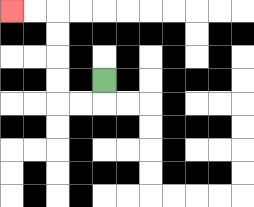{'start': '[4, 3]', 'end': '[0, 0]', 'path_directions': 'D,L,L,U,U,U,U,L,L', 'path_coordinates': '[[4, 3], [4, 4], [3, 4], [2, 4], [2, 3], [2, 2], [2, 1], [2, 0], [1, 0], [0, 0]]'}